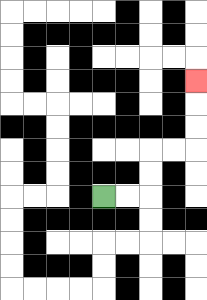{'start': '[4, 8]', 'end': '[8, 3]', 'path_directions': 'R,R,U,U,R,R,U,U,U', 'path_coordinates': '[[4, 8], [5, 8], [6, 8], [6, 7], [6, 6], [7, 6], [8, 6], [8, 5], [8, 4], [8, 3]]'}